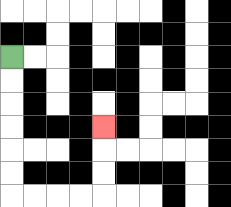{'start': '[0, 2]', 'end': '[4, 5]', 'path_directions': 'D,D,D,D,D,D,R,R,R,R,U,U,U', 'path_coordinates': '[[0, 2], [0, 3], [0, 4], [0, 5], [0, 6], [0, 7], [0, 8], [1, 8], [2, 8], [3, 8], [4, 8], [4, 7], [4, 6], [4, 5]]'}